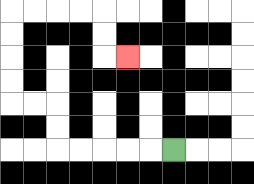{'start': '[7, 6]', 'end': '[5, 2]', 'path_directions': 'L,L,L,L,L,U,U,L,L,U,U,U,U,R,R,R,R,D,D,R', 'path_coordinates': '[[7, 6], [6, 6], [5, 6], [4, 6], [3, 6], [2, 6], [2, 5], [2, 4], [1, 4], [0, 4], [0, 3], [0, 2], [0, 1], [0, 0], [1, 0], [2, 0], [3, 0], [4, 0], [4, 1], [4, 2], [5, 2]]'}